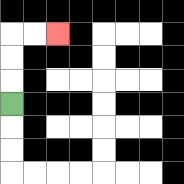{'start': '[0, 4]', 'end': '[2, 1]', 'path_directions': 'U,U,U,R,R', 'path_coordinates': '[[0, 4], [0, 3], [0, 2], [0, 1], [1, 1], [2, 1]]'}